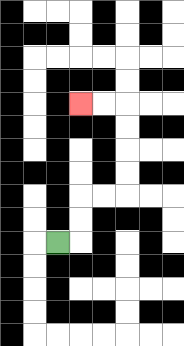{'start': '[2, 10]', 'end': '[3, 4]', 'path_directions': 'R,U,U,R,R,U,U,U,U,L,L', 'path_coordinates': '[[2, 10], [3, 10], [3, 9], [3, 8], [4, 8], [5, 8], [5, 7], [5, 6], [5, 5], [5, 4], [4, 4], [3, 4]]'}